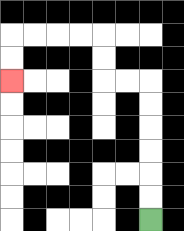{'start': '[6, 9]', 'end': '[0, 3]', 'path_directions': 'U,U,U,U,U,U,L,L,U,U,L,L,L,L,D,D', 'path_coordinates': '[[6, 9], [6, 8], [6, 7], [6, 6], [6, 5], [6, 4], [6, 3], [5, 3], [4, 3], [4, 2], [4, 1], [3, 1], [2, 1], [1, 1], [0, 1], [0, 2], [0, 3]]'}